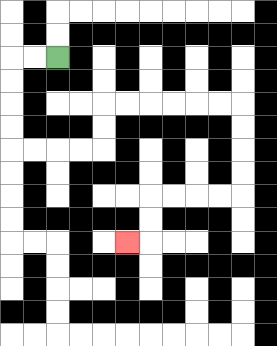{'start': '[2, 2]', 'end': '[5, 10]', 'path_directions': 'L,L,D,D,D,D,R,R,R,R,U,U,R,R,R,R,R,R,D,D,D,D,L,L,L,L,D,D,L', 'path_coordinates': '[[2, 2], [1, 2], [0, 2], [0, 3], [0, 4], [0, 5], [0, 6], [1, 6], [2, 6], [3, 6], [4, 6], [4, 5], [4, 4], [5, 4], [6, 4], [7, 4], [8, 4], [9, 4], [10, 4], [10, 5], [10, 6], [10, 7], [10, 8], [9, 8], [8, 8], [7, 8], [6, 8], [6, 9], [6, 10], [5, 10]]'}